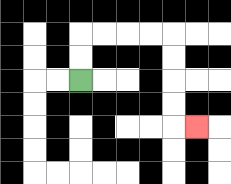{'start': '[3, 3]', 'end': '[8, 5]', 'path_directions': 'U,U,R,R,R,R,D,D,D,D,R', 'path_coordinates': '[[3, 3], [3, 2], [3, 1], [4, 1], [5, 1], [6, 1], [7, 1], [7, 2], [7, 3], [7, 4], [7, 5], [8, 5]]'}